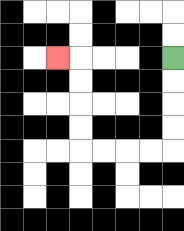{'start': '[7, 2]', 'end': '[2, 2]', 'path_directions': 'D,D,D,D,L,L,L,L,U,U,U,U,L', 'path_coordinates': '[[7, 2], [7, 3], [7, 4], [7, 5], [7, 6], [6, 6], [5, 6], [4, 6], [3, 6], [3, 5], [3, 4], [3, 3], [3, 2], [2, 2]]'}